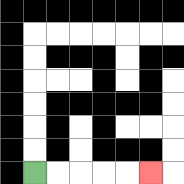{'start': '[1, 7]', 'end': '[6, 7]', 'path_directions': 'R,R,R,R,R', 'path_coordinates': '[[1, 7], [2, 7], [3, 7], [4, 7], [5, 7], [6, 7]]'}